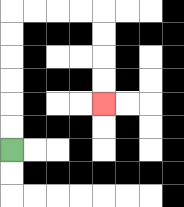{'start': '[0, 6]', 'end': '[4, 4]', 'path_directions': 'U,U,U,U,U,U,R,R,R,R,D,D,D,D', 'path_coordinates': '[[0, 6], [0, 5], [0, 4], [0, 3], [0, 2], [0, 1], [0, 0], [1, 0], [2, 0], [3, 0], [4, 0], [4, 1], [4, 2], [4, 3], [4, 4]]'}